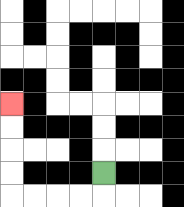{'start': '[4, 7]', 'end': '[0, 4]', 'path_directions': 'D,L,L,L,L,U,U,U,U', 'path_coordinates': '[[4, 7], [4, 8], [3, 8], [2, 8], [1, 8], [0, 8], [0, 7], [0, 6], [0, 5], [0, 4]]'}